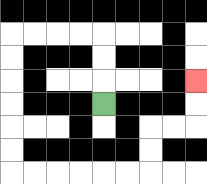{'start': '[4, 4]', 'end': '[8, 3]', 'path_directions': 'U,U,U,L,L,L,L,D,D,D,D,D,D,R,R,R,R,R,R,U,U,R,R,U,U', 'path_coordinates': '[[4, 4], [4, 3], [4, 2], [4, 1], [3, 1], [2, 1], [1, 1], [0, 1], [0, 2], [0, 3], [0, 4], [0, 5], [0, 6], [0, 7], [1, 7], [2, 7], [3, 7], [4, 7], [5, 7], [6, 7], [6, 6], [6, 5], [7, 5], [8, 5], [8, 4], [8, 3]]'}